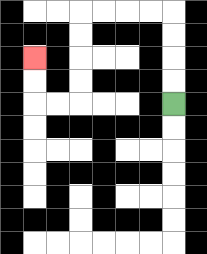{'start': '[7, 4]', 'end': '[1, 2]', 'path_directions': 'U,U,U,U,L,L,L,L,D,D,D,D,L,L,U,U', 'path_coordinates': '[[7, 4], [7, 3], [7, 2], [7, 1], [7, 0], [6, 0], [5, 0], [4, 0], [3, 0], [3, 1], [3, 2], [3, 3], [3, 4], [2, 4], [1, 4], [1, 3], [1, 2]]'}